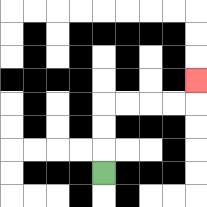{'start': '[4, 7]', 'end': '[8, 3]', 'path_directions': 'U,U,U,R,R,R,R,U', 'path_coordinates': '[[4, 7], [4, 6], [4, 5], [4, 4], [5, 4], [6, 4], [7, 4], [8, 4], [8, 3]]'}